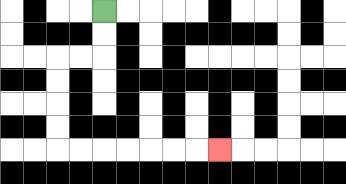{'start': '[4, 0]', 'end': '[9, 6]', 'path_directions': 'D,D,L,L,D,D,D,D,R,R,R,R,R,R,R', 'path_coordinates': '[[4, 0], [4, 1], [4, 2], [3, 2], [2, 2], [2, 3], [2, 4], [2, 5], [2, 6], [3, 6], [4, 6], [5, 6], [6, 6], [7, 6], [8, 6], [9, 6]]'}